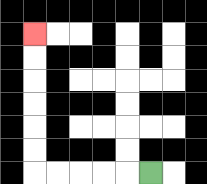{'start': '[6, 7]', 'end': '[1, 1]', 'path_directions': 'L,L,L,L,L,U,U,U,U,U,U', 'path_coordinates': '[[6, 7], [5, 7], [4, 7], [3, 7], [2, 7], [1, 7], [1, 6], [1, 5], [1, 4], [1, 3], [1, 2], [1, 1]]'}